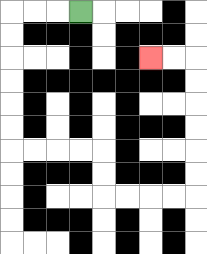{'start': '[3, 0]', 'end': '[6, 2]', 'path_directions': 'L,L,L,D,D,D,D,D,D,R,R,R,R,D,D,R,R,R,R,U,U,U,U,U,U,L,L', 'path_coordinates': '[[3, 0], [2, 0], [1, 0], [0, 0], [0, 1], [0, 2], [0, 3], [0, 4], [0, 5], [0, 6], [1, 6], [2, 6], [3, 6], [4, 6], [4, 7], [4, 8], [5, 8], [6, 8], [7, 8], [8, 8], [8, 7], [8, 6], [8, 5], [8, 4], [8, 3], [8, 2], [7, 2], [6, 2]]'}